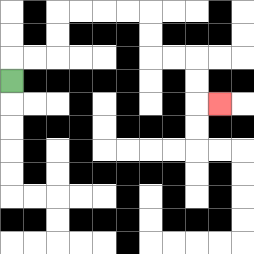{'start': '[0, 3]', 'end': '[9, 4]', 'path_directions': 'U,R,R,U,U,R,R,R,R,D,D,R,R,D,D,R', 'path_coordinates': '[[0, 3], [0, 2], [1, 2], [2, 2], [2, 1], [2, 0], [3, 0], [4, 0], [5, 0], [6, 0], [6, 1], [6, 2], [7, 2], [8, 2], [8, 3], [8, 4], [9, 4]]'}